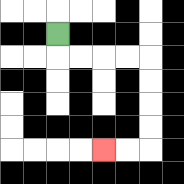{'start': '[2, 1]', 'end': '[4, 6]', 'path_directions': 'D,R,R,R,R,D,D,D,D,L,L', 'path_coordinates': '[[2, 1], [2, 2], [3, 2], [4, 2], [5, 2], [6, 2], [6, 3], [6, 4], [6, 5], [6, 6], [5, 6], [4, 6]]'}